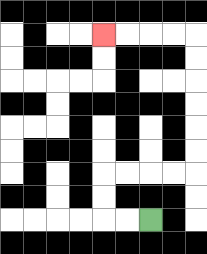{'start': '[6, 9]', 'end': '[4, 1]', 'path_directions': 'L,L,U,U,R,R,R,R,U,U,U,U,U,U,L,L,L,L', 'path_coordinates': '[[6, 9], [5, 9], [4, 9], [4, 8], [4, 7], [5, 7], [6, 7], [7, 7], [8, 7], [8, 6], [8, 5], [8, 4], [8, 3], [8, 2], [8, 1], [7, 1], [6, 1], [5, 1], [4, 1]]'}